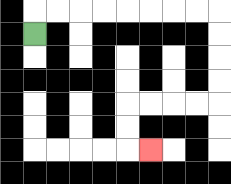{'start': '[1, 1]', 'end': '[6, 6]', 'path_directions': 'U,R,R,R,R,R,R,R,R,D,D,D,D,L,L,L,L,D,D,R', 'path_coordinates': '[[1, 1], [1, 0], [2, 0], [3, 0], [4, 0], [5, 0], [6, 0], [7, 0], [8, 0], [9, 0], [9, 1], [9, 2], [9, 3], [9, 4], [8, 4], [7, 4], [6, 4], [5, 4], [5, 5], [5, 6], [6, 6]]'}